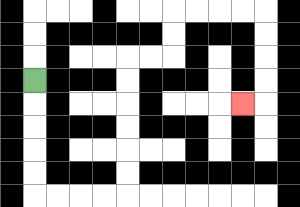{'start': '[1, 3]', 'end': '[10, 4]', 'path_directions': 'D,D,D,D,D,R,R,R,R,U,U,U,U,U,U,R,R,U,U,R,R,R,R,D,D,D,D,L', 'path_coordinates': '[[1, 3], [1, 4], [1, 5], [1, 6], [1, 7], [1, 8], [2, 8], [3, 8], [4, 8], [5, 8], [5, 7], [5, 6], [5, 5], [5, 4], [5, 3], [5, 2], [6, 2], [7, 2], [7, 1], [7, 0], [8, 0], [9, 0], [10, 0], [11, 0], [11, 1], [11, 2], [11, 3], [11, 4], [10, 4]]'}